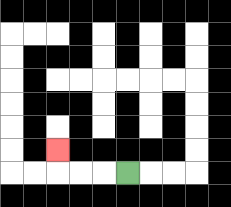{'start': '[5, 7]', 'end': '[2, 6]', 'path_directions': 'L,L,L,U', 'path_coordinates': '[[5, 7], [4, 7], [3, 7], [2, 7], [2, 6]]'}